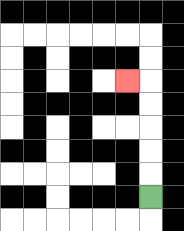{'start': '[6, 8]', 'end': '[5, 3]', 'path_directions': 'U,U,U,U,U,L', 'path_coordinates': '[[6, 8], [6, 7], [6, 6], [6, 5], [6, 4], [6, 3], [5, 3]]'}